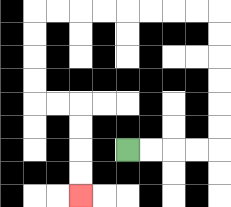{'start': '[5, 6]', 'end': '[3, 8]', 'path_directions': 'R,R,R,R,U,U,U,U,U,U,L,L,L,L,L,L,L,L,D,D,D,D,R,R,D,D,D,D', 'path_coordinates': '[[5, 6], [6, 6], [7, 6], [8, 6], [9, 6], [9, 5], [9, 4], [9, 3], [9, 2], [9, 1], [9, 0], [8, 0], [7, 0], [6, 0], [5, 0], [4, 0], [3, 0], [2, 0], [1, 0], [1, 1], [1, 2], [1, 3], [1, 4], [2, 4], [3, 4], [3, 5], [3, 6], [3, 7], [3, 8]]'}